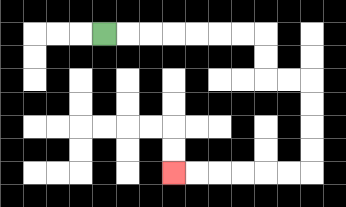{'start': '[4, 1]', 'end': '[7, 7]', 'path_directions': 'R,R,R,R,R,R,R,D,D,R,R,D,D,D,D,L,L,L,L,L,L', 'path_coordinates': '[[4, 1], [5, 1], [6, 1], [7, 1], [8, 1], [9, 1], [10, 1], [11, 1], [11, 2], [11, 3], [12, 3], [13, 3], [13, 4], [13, 5], [13, 6], [13, 7], [12, 7], [11, 7], [10, 7], [9, 7], [8, 7], [7, 7]]'}